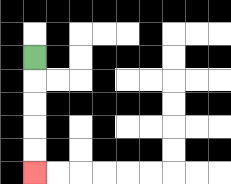{'start': '[1, 2]', 'end': '[1, 7]', 'path_directions': 'D,D,D,D,D', 'path_coordinates': '[[1, 2], [1, 3], [1, 4], [1, 5], [1, 6], [1, 7]]'}